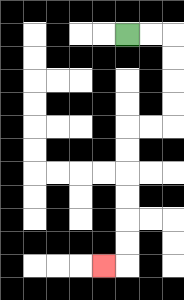{'start': '[5, 1]', 'end': '[4, 11]', 'path_directions': 'R,R,D,D,D,D,L,L,D,D,D,D,D,D,L', 'path_coordinates': '[[5, 1], [6, 1], [7, 1], [7, 2], [7, 3], [7, 4], [7, 5], [6, 5], [5, 5], [5, 6], [5, 7], [5, 8], [5, 9], [5, 10], [5, 11], [4, 11]]'}